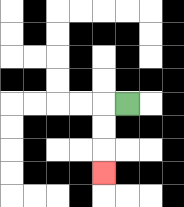{'start': '[5, 4]', 'end': '[4, 7]', 'path_directions': 'L,D,D,D', 'path_coordinates': '[[5, 4], [4, 4], [4, 5], [4, 6], [4, 7]]'}